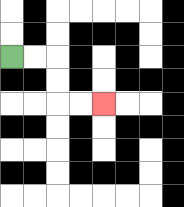{'start': '[0, 2]', 'end': '[4, 4]', 'path_directions': 'R,R,D,D,R,R', 'path_coordinates': '[[0, 2], [1, 2], [2, 2], [2, 3], [2, 4], [3, 4], [4, 4]]'}